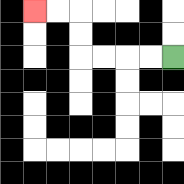{'start': '[7, 2]', 'end': '[1, 0]', 'path_directions': 'L,L,L,L,U,U,L,L', 'path_coordinates': '[[7, 2], [6, 2], [5, 2], [4, 2], [3, 2], [3, 1], [3, 0], [2, 0], [1, 0]]'}